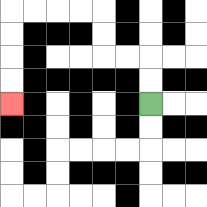{'start': '[6, 4]', 'end': '[0, 4]', 'path_directions': 'U,U,L,L,U,U,L,L,L,L,D,D,D,D', 'path_coordinates': '[[6, 4], [6, 3], [6, 2], [5, 2], [4, 2], [4, 1], [4, 0], [3, 0], [2, 0], [1, 0], [0, 0], [0, 1], [0, 2], [0, 3], [0, 4]]'}